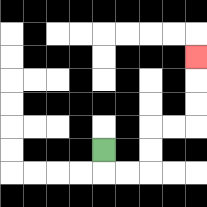{'start': '[4, 6]', 'end': '[8, 2]', 'path_directions': 'D,R,R,U,U,R,R,U,U,U', 'path_coordinates': '[[4, 6], [4, 7], [5, 7], [6, 7], [6, 6], [6, 5], [7, 5], [8, 5], [8, 4], [8, 3], [8, 2]]'}